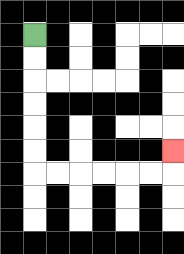{'start': '[1, 1]', 'end': '[7, 6]', 'path_directions': 'D,D,D,D,D,D,R,R,R,R,R,R,U', 'path_coordinates': '[[1, 1], [1, 2], [1, 3], [1, 4], [1, 5], [1, 6], [1, 7], [2, 7], [3, 7], [4, 7], [5, 7], [6, 7], [7, 7], [7, 6]]'}